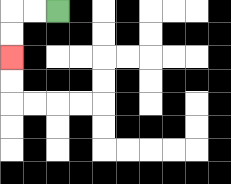{'start': '[2, 0]', 'end': '[0, 2]', 'path_directions': 'L,L,D,D', 'path_coordinates': '[[2, 0], [1, 0], [0, 0], [0, 1], [0, 2]]'}